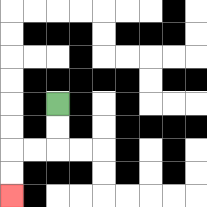{'start': '[2, 4]', 'end': '[0, 8]', 'path_directions': 'D,D,L,L,D,D', 'path_coordinates': '[[2, 4], [2, 5], [2, 6], [1, 6], [0, 6], [0, 7], [0, 8]]'}